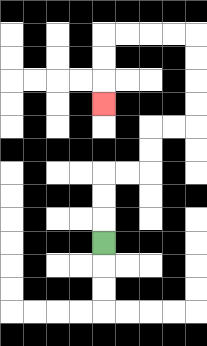{'start': '[4, 10]', 'end': '[4, 4]', 'path_directions': 'U,U,U,R,R,U,U,R,R,U,U,U,U,L,L,L,L,D,D,D', 'path_coordinates': '[[4, 10], [4, 9], [4, 8], [4, 7], [5, 7], [6, 7], [6, 6], [6, 5], [7, 5], [8, 5], [8, 4], [8, 3], [8, 2], [8, 1], [7, 1], [6, 1], [5, 1], [4, 1], [4, 2], [4, 3], [4, 4]]'}